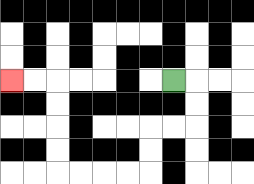{'start': '[7, 3]', 'end': '[0, 3]', 'path_directions': 'R,D,D,L,L,D,D,L,L,L,L,U,U,U,U,L,L', 'path_coordinates': '[[7, 3], [8, 3], [8, 4], [8, 5], [7, 5], [6, 5], [6, 6], [6, 7], [5, 7], [4, 7], [3, 7], [2, 7], [2, 6], [2, 5], [2, 4], [2, 3], [1, 3], [0, 3]]'}